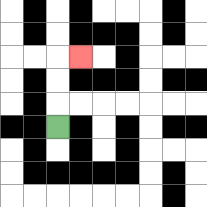{'start': '[2, 5]', 'end': '[3, 2]', 'path_directions': 'U,U,U,R', 'path_coordinates': '[[2, 5], [2, 4], [2, 3], [2, 2], [3, 2]]'}